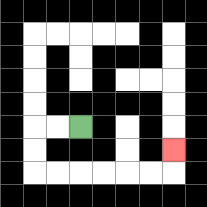{'start': '[3, 5]', 'end': '[7, 6]', 'path_directions': 'L,L,D,D,R,R,R,R,R,R,U', 'path_coordinates': '[[3, 5], [2, 5], [1, 5], [1, 6], [1, 7], [2, 7], [3, 7], [4, 7], [5, 7], [6, 7], [7, 7], [7, 6]]'}